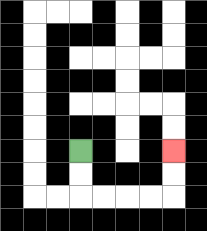{'start': '[3, 6]', 'end': '[7, 6]', 'path_directions': 'D,D,R,R,R,R,U,U', 'path_coordinates': '[[3, 6], [3, 7], [3, 8], [4, 8], [5, 8], [6, 8], [7, 8], [7, 7], [7, 6]]'}